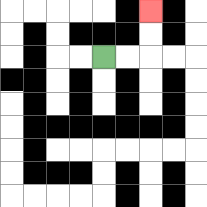{'start': '[4, 2]', 'end': '[6, 0]', 'path_directions': 'R,R,U,U', 'path_coordinates': '[[4, 2], [5, 2], [6, 2], [6, 1], [6, 0]]'}